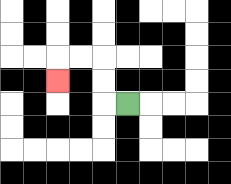{'start': '[5, 4]', 'end': '[2, 3]', 'path_directions': 'L,U,U,L,L,D', 'path_coordinates': '[[5, 4], [4, 4], [4, 3], [4, 2], [3, 2], [2, 2], [2, 3]]'}